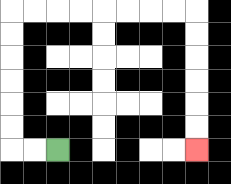{'start': '[2, 6]', 'end': '[8, 6]', 'path_directions': 'L,L,U,U,U,U,U,U,R,R,R,R,R,R,R,R,D,D,D,D,D,D', 'path_coordinates': '[[2, 6], [1, 6], [0, 6], [0, 5], [0, 4], [0, 3], [0, 2], [0, 1], [0, 0], [1, 0], [2, 0], [3, 0], [4, 0], [5, 0], [6, 0], [7, 0], [8, 0], [8, 1], [8, 2], [8, 3], [8, 4], [8, 5], [8, 6]]'}